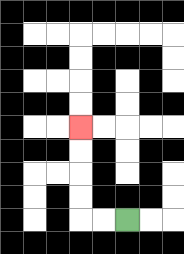{'start': '[5, 9]', 'end': '[3, 5]', 'path_directions': 'L,L,U,U,U,U', 'path_coordinates': '[[5, 9], [4, 9], [3, 9], [3, 8], [3, 7], [3, 6], [3, 5]]'}